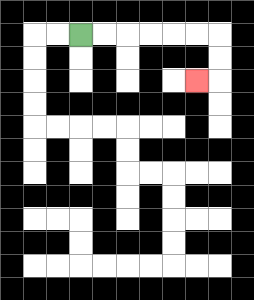{'start': '[3, 1]', 'end': '[8, 3]', 'path_directions': 'R,R,R,R,R,R,D,D,L', 'path_coordinates': '[[3, 1], [4, 1], [5, 1], [6, 1], [7, 1], [8, 1], [9, 1], [9, 2], [9, 3], [8, 3]]'}